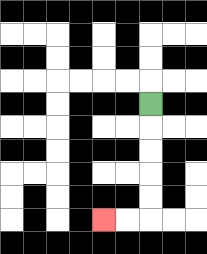{'start': '[6, 4]', 'end': '[4, 9]', 'path_directions': 'D,D,D,D,D,L,L', 'path_coordinates': '[[6, 4], [6, 5], [6, 6], [6, 7], [6, 8], [6, 9], [5, 9], [4, 9]]'}